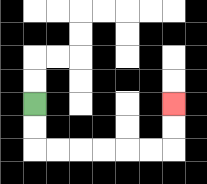{'start': '[1, 4]', 'end': '[7, 4]', 'path_directions': 'D,D,R,R,R,R,R,R,U,U', 'path_coordinates': '[[1, 4], [1, 5], [1, 6], [2, 6], [3, 6], [4, 6], [5, 6], [6, 6], [7, 6], [7, 5], [7, 4]]'}